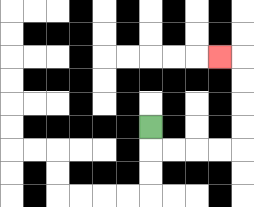{'start': '[6, 5]', 'end': '[9, 2]', 'path_directions': 'D,R,R,R,R,U,U,U,U,L', 'path_coordinates': '[[6, 5], [6, 6], [7, 6], [8, 6], [9, 6], [10, 6], [10, 5], [10, 4], [10, 3], [10, 2], [9, 2]]'}